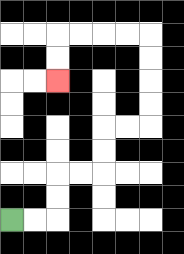{'start': '[0, 9]', 'end': '[2, 3]', 'path_directions': 'R,R,U,U,R,R,U,U,R,R,U,U,U,U,L,L,L,L,D,D', 'path_coordinates': '[[0, 9], [1, 9], [2, 9], [2, 8], [2, 7], [3, 7], [4, 7], [4, 6], [4, 5], [5, 5], [6, 5], [6, 4], [6, 3], [6, 2], [6, 1], [5, 1], [4, 1], [3, 1], [2, 1], [2, 2], [2, 3]]'}